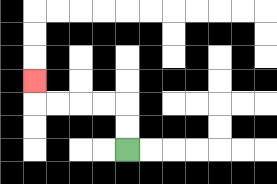{'start': '[5, 6]', 'end': '[1, 3]', 'path_directions': 'U,U,L,L,L,L,U', 'path_coordinates': '[[5, 6], [5, 5], [5, 4], [4, 4], [3, 4], [2, 4], [1, 4], [1, 3]]'}